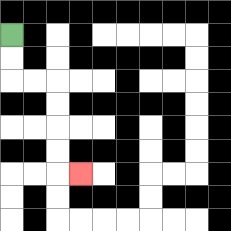{'start': '[0, 1]', 'end': '[3, 7]', 'path_directions': 'D,D,R,R,D,D,D,D,R', 'path_coordinates': '[[0, 1], [0, 2], [0, 3], [1, 3], [2, 3], [2, 4], [2, 5], [2, 6], [2, 7], [3, 7]]'}